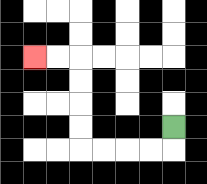{'start': '[7, 5]', 'end': '[1, 2]', 'path_directions': 'D,L,L,L,L,U,U,U,U,L,L', 'path_coordinates': '[[7, 5], [7, 6], [6, 6], [5, 6], [4, 6], [3, 6], [3, 5], [3, 4], [3, 3], [3, 2], [2, 2], [1, 2]]'}